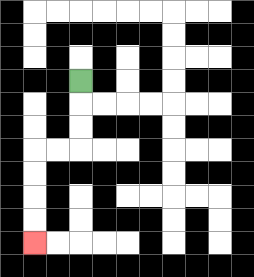{'start': '[3, 3]', 'end': '[1, 10]', 'path_directions': 'D,D,D,L,L,D,D,D,D', 'path_coordinates': '[[3, 3], [3, 4], [3, 5], [3, 6], [2, 6], [1, 6], [1, 7], [1, 8], [1, 9], [1, 10]]'}